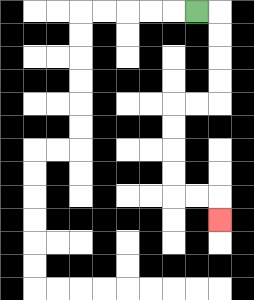{'start': '[8, 0]', 'end': '[9, 9]', 'path_directions': 'R,D,D,D,D,L,L,D,D,D,D,R,R,D', 'path_coordinates': '[[8, 0], [9, 0], [9, 1], [9, 2], [9, 3], [9, 4], [8, 4], [7, 4], [7, 5], [7, 6], [7, 7], [7, 8], [8, 8], [9, 8], [9, 9]]'}